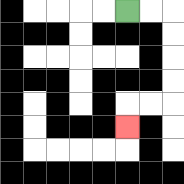{'start': '[5, 0]', 'end': '[5, 5]', 'path_directions': 'R,R,D,D,D,D,L,L,D', 'path_coordinates': '[[5, 0], [6, 0], [7, 0], [7, 1], [7, 2], [7, 3], [7, 4], [6, 4], [5, 4], [5, 5]]'}